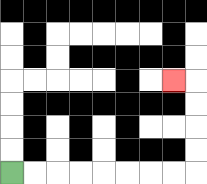{'start': '[0, 7]', 'end': '[7, 3]', 'path_directions': 'R,R,R,R,R,R,R,R,U,U,U,U,L', 'path_coordinates': '[[0, 7], [1, 7], [2, 7], [3, 7], [4, 7], [5, 7], [6, 7], [7, 7], [8, 7], [8, 6], [8, 5], [8, 4], [8, 3], [7, 3]]'}